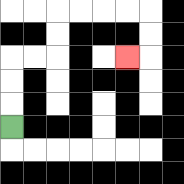{'start': '[0, 5]', 'end': '[5, 2]', 'path_directions': 'U,U,U,R,R,U,U,R,R,R,R,D,D,L', 'path_coordinates': '[[0, 5], [0, 4], [0, 3], [0, 2], [1, 2], [2, 2], [2, 1], [2, 0], [3, 0], [4, 0], [5, 0], [6, 0], [6, 1], [6, 2], [5, 2]]'}